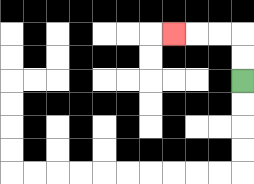{'start': '[10, 3]', 'end': '[7, 1]', 'path_directions': 'U,U,L,L,L', 'path_coordinates': '[[10, 3], [10, 2], [10, 1], [9, 1], [8, 1], [7, 1]]'}